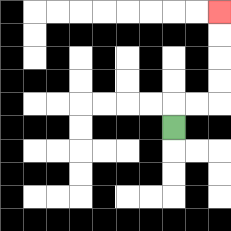{'start': '[7, 5]', 'end': '[9, 0]', 'path_directions': 'U,R,R,U,U,U,U', 'path_coordinates': '[[7, 5], [7, 4], [8, 4], [9, 4], [9, 3], [9, 2], [9, 1], [9, 0]]'}